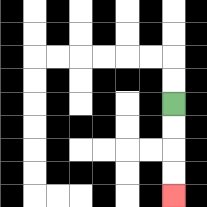{'start': '[7, 4]', 'end': '[7, 8]', 'path_directions': 'D,D,D,D', 'path_coordinates': '[[7, 4], [7, 5], [7, 6], [7, 7], [7, 8]]'}